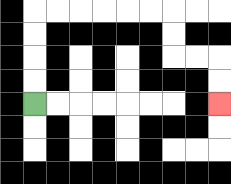{'start': '[1, 4]', 'end': '[9, 4]', 'path_directions': 'U,U,U,U,R,R,R,R,R,R,D,D,R,R,D,D', 'path_coordinates': '[[1, 4], [1, 3], [1, 2], [1, 1], [1, 0], [2, 0], [3, 0], [4, 0], [5, 0], [6, 0], [7, 0], [7, 1], [7, 2], [8, 2], [9, 2], [9, 3], [9, 4]]'}